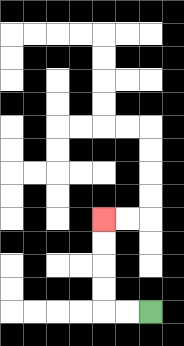{'start': '[6, 13]', 'end': '[4, 9]', 'path_directions': 'L,L,U,U,U,U', 'path_coordinates': '[[6, 13], [5, 13], [4, 13], [4, 12], [4, 11], [4, 10], [4, 9]]'}